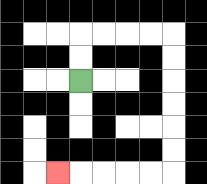{'start': '[3, 3]', 'end': '[2, 7]', 'path_directions': 'U,U,R,R,R,R,D,D,D,D,D,D,L,L,L,L,L', 'path_coordinates': '[[3, 3], [3, 2], [3, 1], [4, 1], [5, 1], [6, 1], [7, 1], [7, 2], [7, 3], [7, 4], [7, 5], [7, 6], [7, 7], [6, 7], [5, 7], [4, 7], [3, 7], [2, 7]]'}